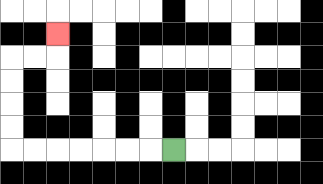{'start': '[7, 6]', 'end': '[2, 1]', 'path_directions': 'L,L,L,L,L,L,L,U,U,U,U,R,R,U', 'path_coordinates': '[[7, 6], [6, 6], [5, 6], [4, 6], [3, 6], [2, 6], [1, 6], [0, 6], [0, 5], [0, 4], [0, 3], [0, 2], [1, 2], [2, 2], [2, 1]]'}